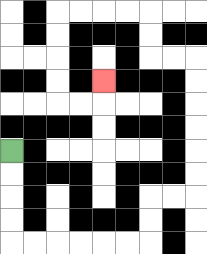{'start': '[0, 6]', 'end': '[4, 3]', 'path_directions': 'D,D,D,D,R,R,R,R,R,R,U,U,R,R,U,U,U,U,U,U,L,L,U,U,L,L,L,L,D,D,D,D,R,R,U', 'path_coordinates': '[[0, 6], [0, 7], [0, 8], [0, 9], [0, 10], [1, 10], [2, 10], [3, 10], [4, 10], [5, 10], [6, 10], [6, 9], [6, 8], [7, 8], [8, 8], [8, 7], [8, 6], [8, 5], [8, 4], [8, 3], [8, 2], [7, 2], [6, 2], [6, 1], [6, 0], [5, 0], [4, 0], [3, 0], [2, 0], [2, 1], [2, 2], [2, 3], [2, 4], [3, 4], [4, 4], [4, 3]]'}